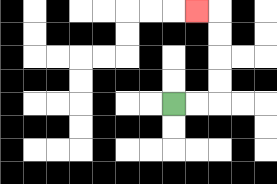{'start': '[7, 4]', 'end': '[8, 0]', 'path_directions': 'R,R,U,U,U,U,L', 'path_coordinates': '[[7, 4], [8, 4], [9, 4], [9, 3], [9, 2], [9, 1], [9, 0], [8, 0]]'}